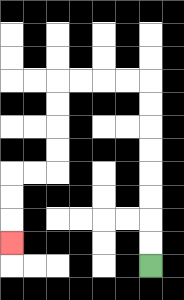{'start': '[6, 11]', 'end': '[0, 10]', 'path_directions': 'U,U,U,U,U,U,U,U,L,L,L,L,D,D,D,D,L,L,D,D,D', 'path_coordinates': '[[6, 11], [6, 10], [6, 9], [6, 8], [6, 7], [6, 6], [6, 5], [6, 4], [6, 3], [5, 3], [4, 3], [3, 3], [2, 3], [2, 4], [2, 5], [2, 6], [2, 7], [1, 7], [0, 7], [0, 8], [0, 9], [0, 10]]'}